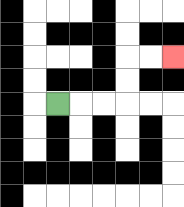{'start': '[2, 4]', 'end': '[7, 2]', 'path_directions': 'R,R,R,U,U,R,R', 'path_coordinates': '[[2, 4], [3, 4], [4, 4], [5, 4], [5, 3], [5, 2], [6, 2], [7, 2]]'}